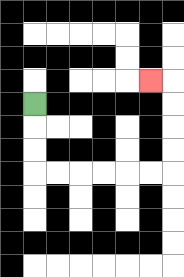{'start': '[1, 4]', 'end': '[6, 3]', 'path_directions': 'D,D,D,R,R,R,R,R,R,U,U,U,U,L', 'path_coordinates': '[[1, 4], [1, 5], [1, 6], [1, 7], [2, 7], [3, 7], [4, 7], [5, 7], [6, 7], [7, 7], [7, 6], [7, 5], [7, 4], [7, 3], [6, 3]]'}